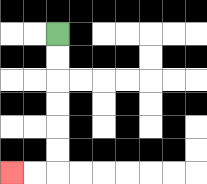{'start': '[2, 1]', 'end': '[0, 7]', 'path_directions': 'D,D,D,D,D,D,L,L', 'path_coordinates': '[[2, 1], [2, 2], [2, 3], [2, 4], [2, 5], [2, 6], [2, 7], [1, 7], [0, 7]]'}